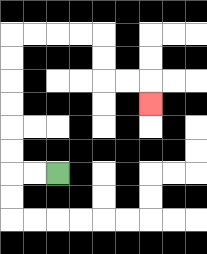{'start': '[2, 7]', 'end': '[6, 4]', 'path_directions': 'L,L,U,U,U,U,U,U,R,R,R,R,D,D,R,R,D', 'path_coordinates': '[[2, 7], [1, 7], [0, 7], [0, 6], [0, 5], [0, 4], [0, 3], [0, 2], [0, 1], [1, 1], [2, 1], [3, 1], [4, 1], [4, 2], [4, 3], [5, 3], [6, 3], [6, 4]]'}